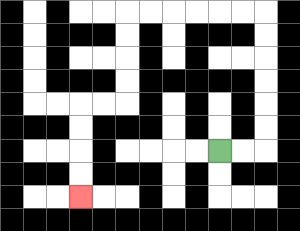{'start': '[9, 6]', 'end': '[3, 8]', 'path_directions': 'R,R,U,U,U,U,U,U,L,L,L,L,L,L,D,D,D,D,L,L,D,D,D,D', 'path_coordinates': '[[9, 6], [10, 6], [11, 6], [11, 5], [11, 4], [11, 3], [11, 2], [11, 1], [11, 0], [10, 0], [9, 0], [8, 0], [7, 0], [6, 0], [5, 0], [5, 1], [5, 2], [5, 3], [5, 4], [4, 4], [3, 4], [3, 5], [3, 6], [3, 7], [3, 8]]'}